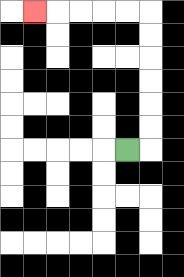{'start': '[5, 6]', 'end': '[1, 0]', 'path_directions': 'R,U,U,U,U,U,U,L,L,L,L,L', 'path_coordinates': '[[5, 6], [6, 6], [6, 5], [6, 4], [6, 3], [6, 2], [6, 1], [6, 0], [5, 0], [4, 0], [3, 0], [2, 0], [1, 0]]'}